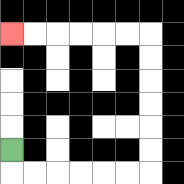{'start': '[0, 6]', 'end': '[0, 1]', 'path_directions': 'D,R,R,R,R,R,R,U,U,U,U,U,U,L,L,L,L,L,L', 'path_coordinates': '[[0, 6], [0, 7], [1, 7], [2, 7], [3, 7], [4, 7], [5, 7], [6, 7], [6, 6], [6, 5], [6, 4], [6, 3], [6, 2], [6, 1], [5, 1], [4, 1], [3, 1], [2, 1], [1, 1], [0, 1]]'}